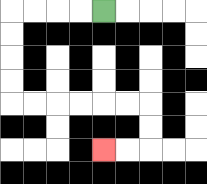{'start': '[4, 0]', 'end': '[4, 6]', 'path_directions': 'L,L,L,L,D,D,D,D,R,R,R,R,R,R,D,D,L,L', 'path_coordinates': '[[4, 0], [3, 0], [2, 0], [1, 0], [0, 0], [0, 1], [0, 2], [0, 3], [0, 4], [1, 4], [2, 4], [3, 4], [4, 4], [5, 4], [6, 4], [6, 5], [6, 6], [5, 6], [4, 6]]'}